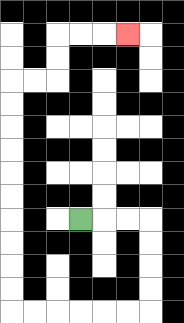{'start': '[3, 9]', 'end': '[5, 1]', 'path_directions': 'R,R,R,D,D,D,D,L,L,L,L,L,L,U,U,U,U,U,U,U,U,U,U,R,R,U,U,R,R,R', 'path_coordinates': '[[3, 9], [4, 9], [5, 9], [6, 9], [6, 10], [6, 11], [6, 12], [6, 13], [5, 13], [4, 13], [3, 13], [2, 13], [1, 13], [0, 13], [0, 12], [0, 11], [0, 10], [0, 9], [0, 8], [0, 7], [0, 6], [0, 5], [0, 4], [0, 3], [1, 3], [2, 3], [2, 2], [2, 1], [3, 1], [4, 1], [5, 1]]'}